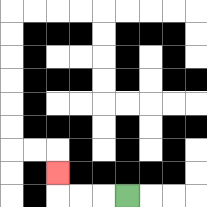{'start': '[5, 8]', 'end': '[2, 7]', 'path_directions': 'L,L,L,U', 'path_coordinates': '[[5, 8], [4, 8], [3, 8], [2, 8], [2, 7]]'}